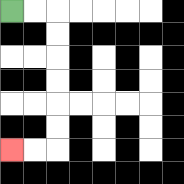{'start': '[0, 0]', 'end': '[0, 6]', 'path_directions': 'R,R,D,D,D,D,D,D,L,L', 'path_coordinates': '[[0, 0], [1, 0], [2, 0], [2, 1], [2, 2], [2, 3], [2, 4], [2, 5], [2, 6], [1, 6], [0, 6]]'}